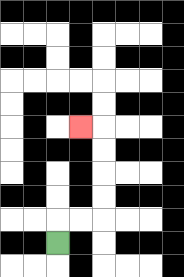{'start': '[2, 10]', 'end': '[3, 5]', 'path_directions': 'U,R,R,U,U,U,U,L', 'path_coordinates': '[[2, 10], [2, 9], [3, 9], [4, 9], [4, 8], [4, 7], [4, 6], [4, 5], [3, 5]]'}